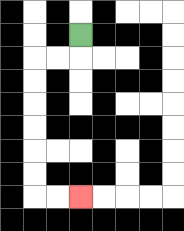{'start': '[3, 1]', 'end': '[3, 8]', 'path_directions': 'D,L,L,D,D,D,D,D,D,R,R', 'path_coordinates': '[[3, 1], [3, 2], [2, 2], [1, 2], [1, 3], [1, 4], [1, 5], [1, 6], [1, 7], [1, 8], [2, 8], [3, 8]]'}